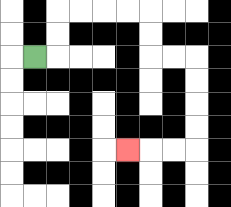{'start': '[1, 2]', 'end': '[5, 6]', 'path_directions': 'R,U,U,R,R,R,R,D,D,R,R,D,D,D,D,L,L,L', 'path_coordinates': '[[1, 2], [2, 2], [2, 1], [2, 0], [3, 0], [4, 0], [5, 0], [6, 0], [6, 1], [6, 2], [7, 2], [8, 2], [8, 3], [8, 4], [8, 5], [8, 6], [7, 6], [6, 6], [5, 6]]'}